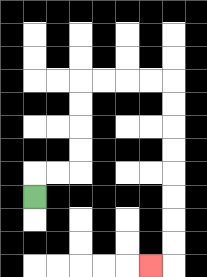{'start': '[1, 8]', 'end': '[6, 11]', 'path_directions': 'U,R,R,U,U,U,U,R,R,R,R,D,D,D,D,D,D,D,D,L', 'path_coordinates': '[[1, 8], [1, 7], [2, 7], [3, 7], [3, 6], [3, 5], [3, 4], [3, 3], [4, 3], [5, 3], [6, 3], [7, 3], [7, 4], [7, 5], [7, 6], [7, 7], [7, 8], [7, 9], [7, 10], [7, 11], [6, 11]]'}